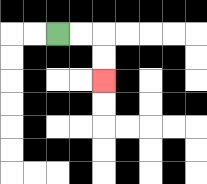{'start': '[2, 1]', 'end': '[4, 3]', 'path_directions': 'R,R,D,D', 'path_coordinates': '[[2, 1], [3, 1], [4, 1], [4, 2], [4, 3]]'}